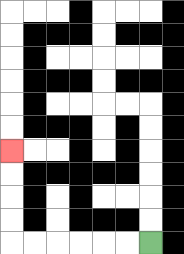{'start': '[6, 10]', 'end': '[0, 6]', 'path_directions': 'L,L,L,L,L,L,U,U,U,U', 'path_coordinates': '[[6, 10], [5, 10], [4, 10], [3, 10], [2, 10], [1, 10], [0, 10], [0, 9], [0, 8], [0, 7], [0, 6]]'}